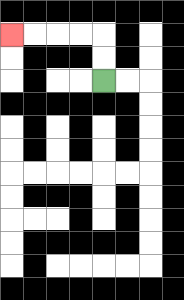{'start': '[4, 3]', 'end': '[0, 1]', 'path_directions': 'U,U,L,L,L,L', 'path_coordinates': '[[4, 3], [4, 2], [4, 1], [3, 1], [2, 1], [1, 1], [0, 1]]'}